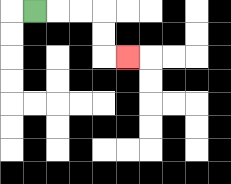{'start': '[1, 0]', 'end': '[5, 2]', 'path_directions': 'R,R,R,D,D,R', 'path_coordinates': '[[1, 0], [2, 0], [3, 0], [4, 0], [4, 1], [4, 2], [5, 2]]'}